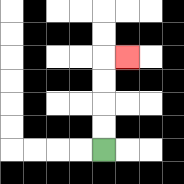{'start': '[4, 6]', 'end': '[5, 2]', 'path_directions': 'U,U,U,U,R', 'path_coordinates': '[[4, 6], [4, 5], [4, 4], [4, 3], [4, 2], [5, 2]]'}